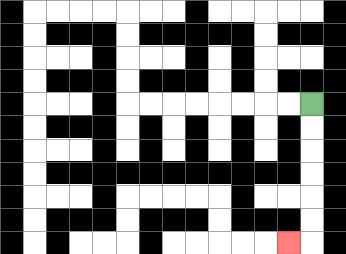{'start': '[13, 4]', 'end': '[12, 10]', 'path_directions': 'D,D,D,D,D,D,L', 'path_coordinates': '[[13, 4], [13, 5], [13, 6], [13, 7], [13, 8], [13, 9], [13, 10], [12, 10]]'}